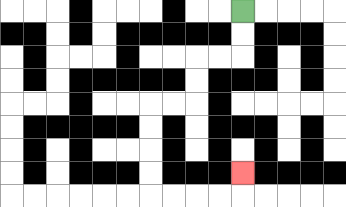{'start': '[10, 0]', 'end': '[10, 7]', 'path_directions': 'D,D,L,L,D,D,L,L,D,D,D,D,R,R,R,R,U', 'path_coordinates': '[[10, 0], [10, 1], [10, 2], [9, 2], [8, 2], [8, 3], [8, 4], [7, 4], [6, 4], [6, 5], [6, 6], [6, 7], [6, 8], [7, 8], [8, 8], [9, 8], [10, 8], [10, 7]]'}